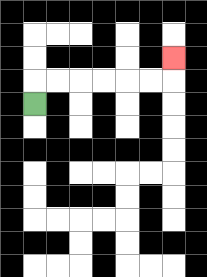{'start': '[1, 4]', 'end': '[7, 2]', 'path_directions': 'U,R,R,R,R,R,R,U', 'path_coordinates': '[[1, 4], [1, 3], [2, 3], [3, 3], [4, 3], [5, 3], [6, 3], [7, 3], [7, 2]]'}